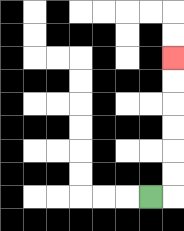{'start': '[6, 8]', 'end': '[7, 2]', 'path_directions': 'R,U,U,U,U,U,U', 'path_coordinates': '[[6, 8], [7, 8], [7, 7], [7, 6], [7, 5], [7, 4], [7, 3], [7, 2]]'}